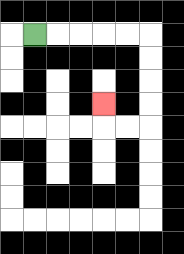{'start': '[1, 1]', 'end': '[4, 4]', 'path_directions': 'R,R,R,R,R,D,D,D,D,L,L,U', 'path_coordinates': '[[1, 1], [2, 1], [3, 1], [4, 1], [5, 1], [6, 1], [6, 2], [6, 3], [6, 4], [6, 5], [5, 5], [4, 5], [4, 4]]'}